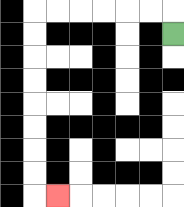{'start': '[7, 1]', 'end': '[2, 8]', 'path_directions': 'U,L,L,L,L,L,L,D,D,D,D,D,D,D,D,R', 'path_coordinates': '[[7, 1], [7, 0], [6, 0], [5, 0], [4, 0], [3, 0], [2, 0], [1, 0], [1, 1], [1, 2], [1, 3], [1, 4], [1, 5], [1, 6], [1, 7], [1, 8], [2, 8]]'}